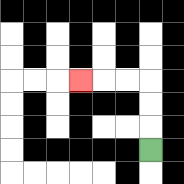{'start': '[6, 6]', 'end': '[3, 3]', 'path_directions': 'U,U,U,L,L,L', 'path_coordinates': '[[6, 6], [6, 5], [6, 4], [6, 3], [5, 3], [4, 3], [3, 3]]'}